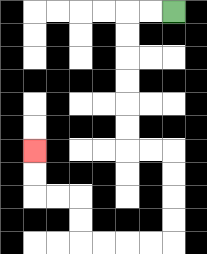{'start': '[7, 0]', 'end': '[1, 6]', 'path_directions': 'L,L,D,D,D,D,D,D,R,R,D,D,D,D,L,L,L,L,U,U,L,L,U,U', 'path_coordinates': '[[7, 0], [6, 0], [5, 0], [5, 1], [5, 2], [5, 3], [5, 4], [5, 5], [5, 6], [6, 6], [7, 6], [7, 7], [7, 8], [7, 9], [7, 10], [6, 10], [5, 10], [4, 10], [3, 10], [3, 9], [3, 8], [2, 8], [1, 8], [1, 7], [1, 6]]'}